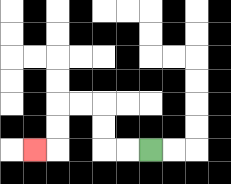{'start': '[6, 6]', 'end': '[1, 6]', 'path_directions': 'L,L,U,U,L,L,D,D,L', 'path_coordinates': '[[6, 6], [5, 6], [4, 6], [4, 5], [4, 4], [3, 4], [2, 4], [2, 5], [2, 6], [1, 6]]'}